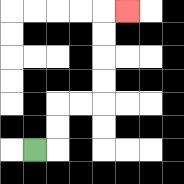{'start': '[1, 6]', 'end': '[5, 0]', 'path_directions': 'R,U,U,R,R,U,U,U,U,R', 'path_coordinates': '[[1, 6], [2, 6], [2, 5], [2, 4], [3, 4], [4, 4], [4, 3], [4, 2], [4, 1], [4, 0], [5, 0]]'}